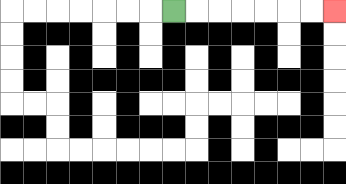{'start': '[7, 0]', 'end': '[14, 0]', 'path_directions': 'R,R,R,R,R,R,R', 'path_coordinates': '[[7, 0], [8, 0], [9, 0], [10, 0], [11, 0], [12, 0], [13, 0], [14, 0]]'}